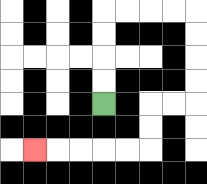{'start': '[4, 4]', 'end': '[1, 6]', 'path_directions': 'U,U,U,U,R,R,R,R,D,D,D,D,L,L,D,D,L,L,L,L,L', 'path_coordinates': '[[4, 4], [4, 3], [4, 2], [4, 1], [4, 0], [5, 0], [6, 0], [7, 0], [8, 0], [8, 1], [8, 2], [8, 3], [8, 4], [7, 4], [6, 4], [6, 5], [6, 6], [5, 6], [4, 6], [3, 6], [2, 6], [1, 6]]'}